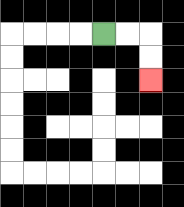{'start': '[4, 1]', 'end': '[6, 3]', 'path_directions': 'R,R,D,D', 'path_coordinates': '[[4, 1], [5, 1], [6, 1], [6, 2], [6, 3]]'}